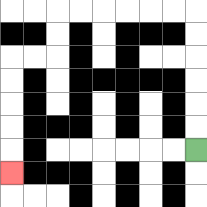{'start': '[8, 6]', 'end': '[0, 7]', 'path_directions': 'U,U,U,U,U,U,L,L,L,L,L,L,D,D,L,L,D,D,D,D,D', 'path_coordinates': '[[8, 6], [8, 5], [8, 4], [8, 3], [8, 2], [8, 1], [8, 0], [7, 0], [6, 0], [5, 0], [4, 0], [3, 0], [2, 0], [2, 1], [2, 2], [1, 2], [0, 2], [0, 3], [0, 4], [0, 5], [0, 6], [0, 7]]'}